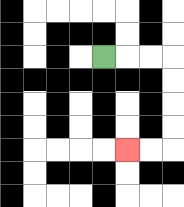{'start': '[4, 2]', 'end': '[5, 6]', 'path_directions': 'R,R,R,D,D,D,D,L,L', 'path_coordinates': '[[4, 2], [5, 2], [6, 2], [7, 2], [7, 3], [7, 4], [7, 5], [7, 6], [6, 6], [5, 6]]'}